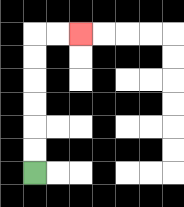{'start': '[1, 7]', 'end': '[3, 1]', 'path_directions': 'U,U,U,U,U,U,R,R', 'path_coordinates': '[[1, 7], [1, 6], [1, 5], [1, 4], [1, 3], [1, 2], [1, 1], [2, 1], [3, 1]]'}